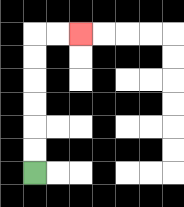{'start': '[1, 7]', 'end': '[3, 1]', 'path_directions': 'U,U,U,U,U,U,R,R', 'path_coordinates': '[[1, 7], [1, 6], [1, 5], [1, 4], [1, 3], [1, 2], [1, 1], [2, 1], [3, 1]]'}